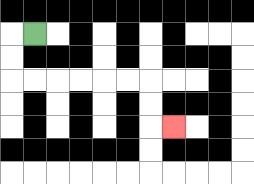{'start': '[1, 1]', 'end': '[7, 5]', 'path_directions': 'L,D,D,R,R,R,R,R,R,D,D,R', 'path_coordinates': '[[1, 1], [0, 1], [0, 2], [0, 3], [1, 3], [2, 3], [3, 3], [4, 3], [5, 3], [6, 3], [6, 4], [6, 5], [7, 5]]'}